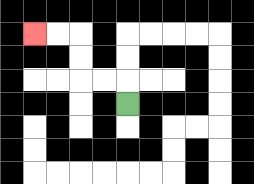{'start': '[5, 4]', 'end': '[1, 1]', 'path_directions': 'U,L,L,U,U,L,L', 'path_coordinates': '[[5, 4], [5, 3], [4, 3], [3, 3], [3, 2], [3, 1], [2, 1], [1, 1]]'}